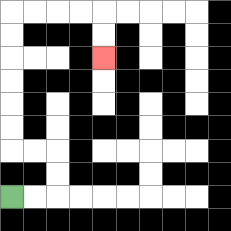{'start': '[0, 8]', 'end': '[4, 2]', 'path_directions': 'R,R,U,U,L,L,U,U,U,U,U,U,R,R,R,R,D,D', 'path_coordinates': '[[0, 8], [1, 8], [2, 8], [2, 7], [2, 6], [1, 6], [0, 6], [0, 5], [0, 4], [0, 3], [0, 2], [0, 1], [0, 0], [1, 0], [2, 0], [3, 0], [4, 0], [4, 1], [4, 2]]'}